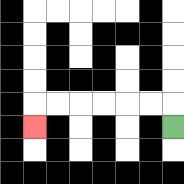{'start': '[7, 5]', 'end': '[1, 5]', 'path_directions': 'U,L,L,L,L,L,L,D', 'path_coordinates': '[[7, 5], [7, 4], [6, 4], [5, 4], [4, 4], [3, 4], [2, 4], [1, 4], [1, 5]]'}